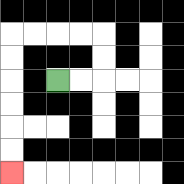{'start': '[2, 3]', 'end': '[0, 7]', 'path_directions': 'R,R,U,U,L,L,L,L,D,D,D,D,D,D', 'path_coordinates': '[[2, 3], [3, 3], [4, 3], [4, 2], [4, 1], [3, 1], [2, 1], [1, 1], [0, 1], [0, 2], [0, 3], [0, 4], [0, 5], [0, 6], [0, 7]]'}